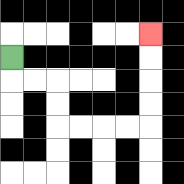{'start': '[0, 2]', 'end': '[6, 1]', 'path_directions': 'D,R,R,D,D,R,R,R,R,U,U,U,U', 'path_coordinates': '[[0, 2], [0, 3], [1, 3], [2, 3], [2, 4], [2, 5], [3, 5], [4, 5], [5, 5], [6, 5], [6, 4], [6, 3], [6, 2], [6, 1]]'}